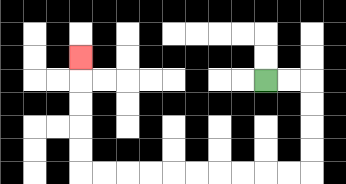{'start': '[11, 3]', 'end': '[3, 2]', 'path_directions': 'R,R,D,D,D,D,L,L,L,L,L,L,L,L,L,L,U,U,U,U,U', 'path_coordinates': '[[11, 3], [12, 3], [13, 3], [13, 4], [13, 5], [13, 6], [13, 7], [12, 7], [11, 7], [10, 7], [9, 7], [8, 7], [7, 7], [6, 7], [5, 7], [4, 7], [3, 7], [3, 6], [3, 5], [3, 4], [3, 3], [3, 2]]'}